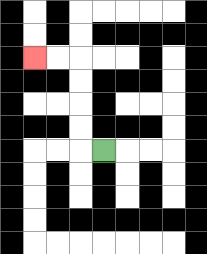{'start': '[4, 6]', 'end': '[1, 2]', 'path_directions': 'L,U,U,U,U,L,L', 'path_coordinates': '[[4, 6], [3, 6], [3, 5], [3, 4], [3, 3], [3, 2], [2, 2], [1, 2]]'}